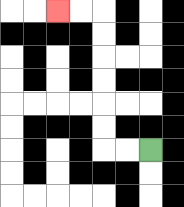{'start': '[6, 6]', 'end': '[2, 0]', 'path_directions': 'L,L,U,U,U,U,U,U,L,L', 'path_coordinates': '[[6, 6], [5, 6], [4, 6], [4, 5], [4, 4], [4, 3], [4, 2], [4, 1], [4, 0], [3, 0], [2, 0]]'}